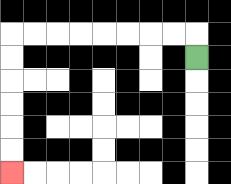{'start': '[8, 2]', 'end': '[0, 7]', 'path_directions': 'U,L,L,L,L,L,L,L,L,D,D,D,D,D,D', 'path_coordinates': '[[8, 2], [8, 1], [7, 1], [6, 1], [5, 1], [4, 1], [3, 1], [2, 1], [1, 1], [0, 1], [0, 2], [0, 3], [0, 4], [0, 5], [0, 6], [0, 7]]'}